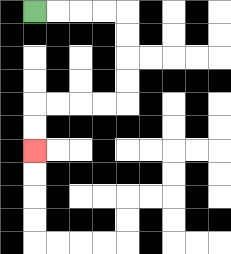{'start': '[1, 0]', 'end': '[1, 6]', 'path_directions': 'R,R,R,R,D,D,D,D,L,L,L,L,D,D', 'path_coordinates': '[[1, 0], [2, 0], [3, 0], [4, 0], [5, 0], [5, 1], [5, 2], [5, 3], [5, 4], [4, 4], [3, 4], [2, 4], [1, 4], [1, 5], [1, 6]]'}